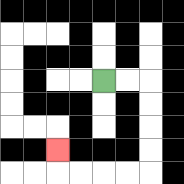{'start': '[4, 3]', 'end': '[2, 6]', 'path_directions': 'R,R,D,D,D,D,L,L,L,L,U', 'path_coordinates': '[[4, 3], [5, 3], [6, 3], [6, 4], [6, 5], [6, 6], [6, 7], [5, 7], [4, 7], [3, 7], [2, 7], [2, 6]]'}